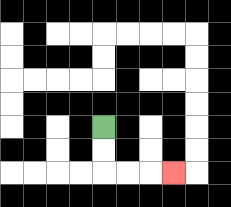{'start': '[4, 5]', 'end': '[7, 7]', 'path_directions': 'D,D,R,R,R', 'path_coordinates': '[[4, 5], [4, 6], [4, 7], [5, 7], [6, 7], [7, 7]]'}